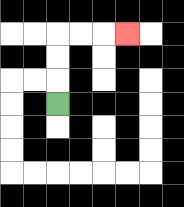{'start': '[2, 4]', 'end': '[5, 1]', 'path_directions': 'U,U,U,R,R,R', 'path_coordinates': '[[2, 4], [2, 3], [2, 2], [2, 1], [3, 1], [4, 1], [5, 1]]'}